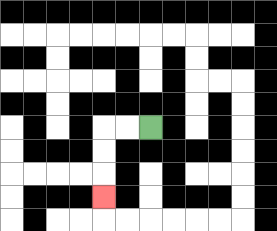{'start': '[6, 5]', 'end': '[4, 8]', 'path_directions': 'L,L,D,D,D', 'path_coordinates': '[[6, 5], [5, 5], [4, 5], [4, 6], [4, 7], [4, 8]]'}